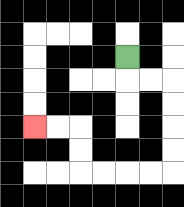{'start': '[5, 2]', 'end': '[1, 5]', 'path_directions': 'D,R,R,D,D,D,D,L,L,L,L,U,U,L,L', 'path_coordinates': '[[5, 2], [5, 3], [6, 3], [7, 3], [7, 4], [7, 5], [7, 6], [7, 7], [6, 7], [5, 7], [4, 7], [3, 7], [3, 6], [3, 5], [2, 5], [1, 5]]'}